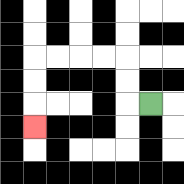{'start': '[6, 4]', 'end': '[1, 5]', 'path_directions': 'L,U,U,L,L,L,L,D,D,D', 'path_coordinates': '[[6, 4], [5, 4], [5, 3], [5, 2], [4, 2], [3, 2], [2, 2], [1, 2], [1, 3], [1, 4], [1, 5]]'}